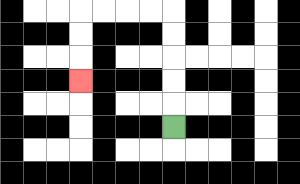{'start': '[7, 5]', 'end': '[3, 3]', 'path_directions': 'U,U,U,U,U,L,L,L,L,D,D,D', 'path_coordinates': '[[7, 5], [7, 4], [7, 3], [7, 2], [7, 1], [7, 0], [6, 0], [5, 0], [4, 0], [3, 0], [3, 1], [3, 2], [3, 3]]'}